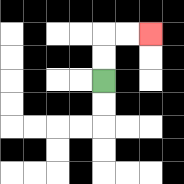{'start': '[4, 3]', 'end': '[6, 1]', 'path_directions': 'U,U,R,R', 'path_coordinates': '[[4, 3], [4, 2], [4, 1], [5, 1], [6, 1]]'}